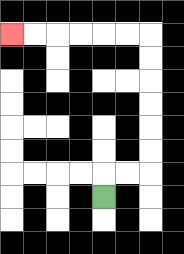{'start': '[4, 8]', 'end': '[0, 1]', 'path_directions': 'U,R,R,U,U,U,U,U,U,L,L,L,L,L,L', 'path_coordinates': '[[4, 8], [4, 7], [5, 7], [6, 7], [6, 6], [6, 5], [6, 4], [6, 3], [6, 2], [6, 1], [5, 1], [4, 1], [3, 1], [2, 1], [1, 1], [0, 1]]'}